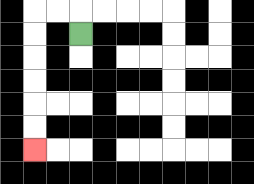{'start': '[3, 1]', 'end': '[1, 6]', 'path_directions': 'U,L,L,D,D,D,D,D,D', 'path_coordinates': '[[3, 1], [3, 0], [2, 0], [1, 0], [1, 1], [1, 2], [1, 3], [1, 4], [1, 5], [1, 6]]'}